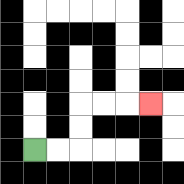{'start': '[1, 6]', 'end': '[6, 4]', 'path_directions': 'R,R,U,U,R,R,R', 'path_coordinates': '[[1, 6], [2, 6], [3, 6], [3, 5], [3, 4], [4, 4], [5, 4], [6, 4]]'}